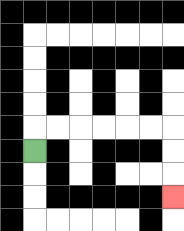{'start': '[1, 6]', 'end': '[7, 8]', 'path_directions': 'U,R,R,R,R,R,R,D,D,D', 'path_coordinates': '[[1, 6], [1, 5], [2, 5], [3, 5], [4, 5], [5, 5], [6, 5], [7, 5], [7, 6], [7, 7], [7, 8]]'}